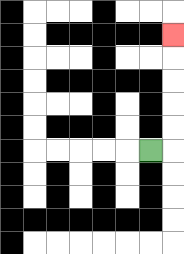{'start': '[6, 6]', 'end': '[7, 1]', 'path_directions': 'R,U,U,U,U,U', 'path_coordinates': '[[6, 6], [7, 6], [7, 5], [7, 4], [7, 3], [7, 2], [7, 1]]'}